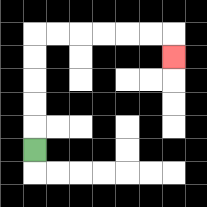{'start': '[1, 6]', 'end': '[7, 2]', 'path_directions': 'U,U,U,U,U,R,R,R,R,R,R,D', 'path_coordinates': '[[1, 6], [1, 5], [1, 4], [1, 3], [1, 2], [1, 1], [2, 1], [3, 1], [4, 1], [5, 1], [6, 1], [7, 1], [7, 2]]'}